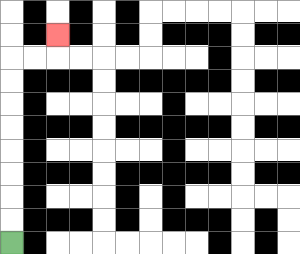{'start': '[0, 10]', 'end': '[2, 1]', 'path_directions': 'U,U,U,U,U,U,U,U,R,R,U', 'path_coordinates': '[[0, 10], [0, 9], [0, 8], [0, 7], [0, 6], [0, 5], [0, 4], [0, 3], [0, 2], [1, 2], [2, 2], [2, 1]]'}